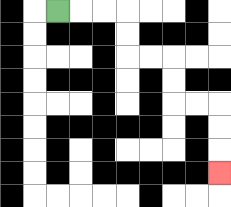{'start': '[2, 0]', 'end': '[9, 7]', 'path_directions': 'R,R,R,D,D,R,R,D,D,R,R,D,D,D', 'path_coordinates': '[[2, 0], [3, 0], [4, 0], [5, 0], [5, 1], [5, 2], [6, 2], [7, 2], [7, 3], [7, 4], [8, 4], [9, 4], [9, 5], [9, 6], [9, 7]]'}